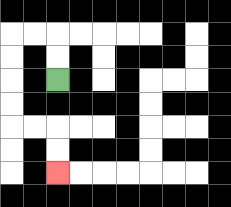{'start': '[2, 3]', 'end': '[2, 7]', 'path_directions': 'U,U,L,L,D,D,D,D,R,R,D,D', 'path_coordinates': '[[2, 3], [2, 2], [2, 1], [1, 1], [0, 1], [0, 2], [0, 3], [0, 4], [0, 5], [1, 5], [2, 5], [2, 6], [2, 7]]'}